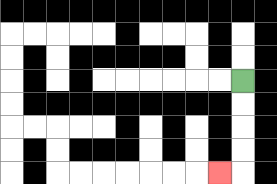{'start': '[10, 3]', 'end': '[9, 7]', 'path_directions': 'D,D,D,D,L', 'path_coordinates': '[[10, 3], [10, 4], [10, 5], [10, 6], [10, 7], [9, 7]]'}